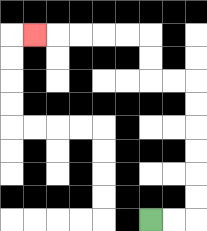{'start': '[6, 9]', 'end': '[1, 1]', 'path_directions': 'R,R,U,U,U,U,U,U,L,L,U,U,L,L,L,L,L', 'path_coordinates': '[[6, 9], [7, 9], [8, 9], [8, 8], [8, 7], [8, 6], [8, 5], [8, 4], [8, 3], [7, 3], [6, 3], [6, 2], [6, 1], [5, 1], [4, 1], [3, 1], [2, 1], [1, 1]]'}